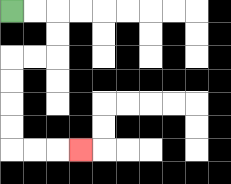{'start': '[0, 0]', 'end': '[3, 6]', 'path_directions': 'R,R,D,D,L,L,D,D,D,D,R,R,R', 'path_coordinates': '[[0, 0], [1, 0], [2, 0], [2, 1], [2, 2], [1, 2], [0, 2], [0, 3], [0, 4], [0, 5], [0, 6], [1, 6], [2, 6], [3, 6]]'}